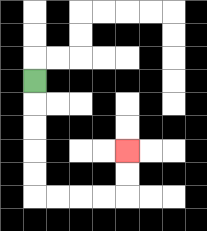{'start': '[1, 3]', 'end': '[5, 6]', 'path_directions': 'D,D,D,D,D,R,R,R,R,U,U', 'path_coordinates': '[[1, 3], [1, 4], [1, 5], [1, 6], [1, 7], [1, 8], [2, 8], [3, 8], [4, 8], [5, 8], [5, 7], [5, 6]]'}